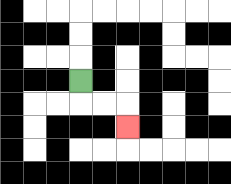{'start': '[3, 3]', 'end': '[5, 5]', 'path_directions': 'D,R,R,D', 'path_coordinates': '[[3, 3], [3, 4], [4, 4], [5, 4], [5, 5]]'}